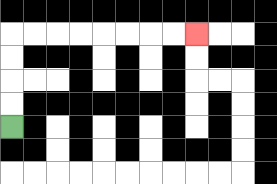{'start': '[0, 5]', 'end': '[8, 1]', 'path_directions': 'U,U,U,U,R,R,R,R,R,R,R,R', 'path_coordinates': '[[0, 5], [0, 4], [0, 3], [0, 2], [0, 1], [1, 1], [2, 1], [3, 1], [4, 1], [5, 1], [6, 1], [7, 1], [8, 1]]'}